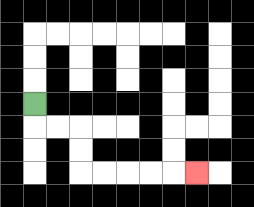{'start': '[1, 4]', 'end': '[8, 7]', 'path_directions': 'D,R,R,D,D,R,R,R,R,R', 'path_coordinates': '[[1, 4], [1, 5], [2, 5], [3, 5], [3, 6], [3, 7], [4, 7], [5, 7], [6, 7], [7, 7], [8, 7]]'}